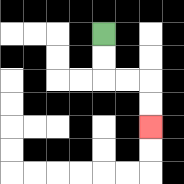{'start': '[4, 1]', 'end': '[6, 5]', 'path_directions': 'D,D,R,R,D,D', 'path_coordinates': '[[4, 1], [4, 2], [4, 3], [5, 3], [6, 3], [6, 4], [6, 5]]'}